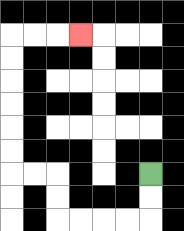{'start': '[6, 7]', 'end': '[3, 1]', 'path_directions': 'D,D,L,L,L,L,U,U,L,L,U,U,U,U,U,U,R,R,R', 'path_coordinates': '[[6, 7], [6, 8], [6, 9], [5, 9], [4, 9], [3, 9], [2, 9], [2, 8], [2, 7], [1, 7], [0, 7], [0, 6], [0, 5], [0, 4], [0, 3], [0, 2], [0, 1], [1, 1], [2, 1], [3, 1]]'}